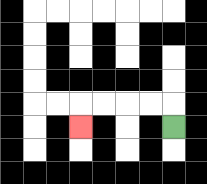{'start': '[7, 5]', 'end': '[3, 5]', 'path_directions': 'U,L,L,L,L,D', 'path_coordinates': '[[7, 5], [7, 4], [6, 4], [5, 4], [4, 4], [3, 4], [3, 5]]'}